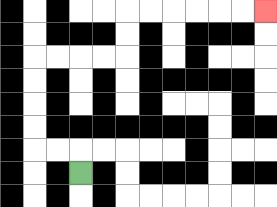{'start': '[3, 7]', 'end': '[11, 0]', 'path_directions': 'U,L,L,U,U,U,U,R,R,R,R,U,U,R,R,R,R,R,R', 'path_coordinates': '[[3, 7], [3, 6], [2, 6], [1, 6], [1, 5], [1, 4], [1, 3], [1, 2], [2, 2], [3, 2], [4, 2], [5, 2], [5, 1], [5, 0], [6, 0], [7, 0], [8, 0], [9, 0], [10, 0], [11, 0]]'}